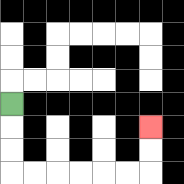{'start': '[0, 4]', 'end': '[6, 5]', 'path_directions': 'D,D,D,R,R,R,R,R,R,U,U', 'path_coordinates': '[[0, 4], [0, 5], [0, 6], [0, 7], [1, 7], [2, 7], [3, 7], [4, 7], [5, 7], [6, 7], [6, 6], [6, 5]]'}